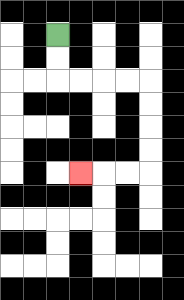{'start': '[2, 1]', 'end': '[3, 7]', 'path_directions': 'D,D,R,R,R,R,D,D,D,D,L,L,L', 'path_coordinates': '[[2, 1], [2, 2], [2, 3], [3, 3], [4, 3], [5, 3], [6, 3], [6, 4], [6, 5], [6, 6], [6, 7], [5, 7], [4, 7], [3, 7]]'}